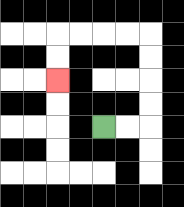{'start': '[4, 5]', 'end': '[2, 3]', 'path_directions': 'R,R,U,U,U,U,L,L,L,L,D,D', 'path_coordinates': '[[4, 5], [5, 5], [6, 5], [6, 4], [6, 3], [6, 2], [6, 1], [5, 1], [4, 1], [3, 1], [2, 1], [2, 2], [2, 3]]'}